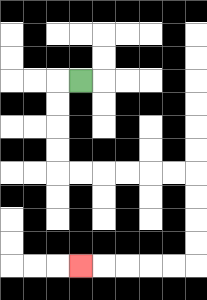{'start': '[3, 3]', 'end': '[3, 11]', 'path_directions': 'L,D,D,D,D,R,R,R,R,R,R,D,D,D,D,L,L,L,L,L', 'path_coordinates': '[[3, 3], [2, 3], [2, 4], [2, 5], [2, 6], [2, 7], [3, 7], [4, 7], [5, 7], [6, 7], [7, 7], [8, 7], [8, 8], [8, 9], [8, 10], [8, 11], [7, 11], [6, 11], [5, 11], [4, 11], [3, 11]]'}